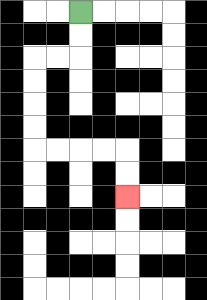{'start': '[3, 0]', 'end': '[5, 8]', 'path_directions': 'D,D,L,L,D,D,D,D,R,R,R,R,D,D', 'path_coordinates': '[[3, 0], [3, 1], [3, 2], [2, 2], [1, 2], [1, 3], [1, 4], [1, 5], [1, 6], [2, 6], [3, 6], [4, 6], [5, 6], [5, 7], [5, 8]]'}